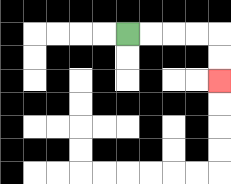{'start': '[5, 1]', 'end': '[9, 3]', 'path_directions': 'R,R,R,R,D,D', 'path_coordinates': '[[5, 1], [6, 1], [7, 1], [8, 1], [9, 1], [9, 2], [9, 3]]'}